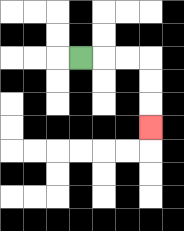{'start': '[3, 2]', 'end': '[6, 5]', 'path_directions': 'R,R,R,D,D,D', 'path_coordinates': '[[3, 2], [4, 2], [5, 2], [6, 2], [6, 3], [6, 4], [6, 5]]'}